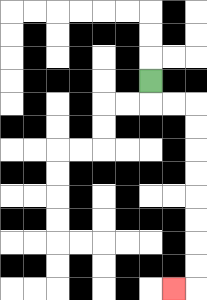{'start': '[6, 3]', 'end': '[7, 12]', 'path_directions': 'D,R,R,D,D,D,D,D,D,D,D,L', 'path_coordinates': '[[6, 3], [6, 4], [7, 4], [8, 4], [8, 5], [8, 6], [8, 7], [8, 8], [8, 9], [8, 10], [8, 11], [8, 12], [7, 12]]'}